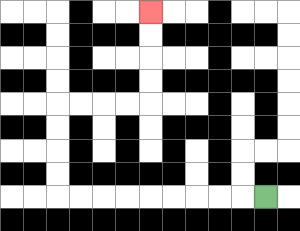{'start': '[11, 8]', 'end': '[6, 0]', 'path_directions': 'L,L,L,L,L,L,L,L,L,U,U,U,U,R,R,R,R,U,U,U,U', 'path_coordinates': '[[11, 8], [10, 8], [9, 8], [8, 8], [7, 8], [6, 8], [5, 8], [4, 8], [3, 8], [2, 8], [2, 7], [2, 6], [2, 5], [2, 4], [3, 4], [4, 4], [5, 4], [6, 4], [6, 3], [6, 2], [6, 1], [6, 0]]'}